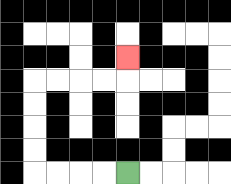{'start': '[5, 7]', 'end': '[5, 2]', 'path_directions': 'L,L,L,L,U,U,U,U,R,R,R,R,U', 'path_coordinates': '[[5, 7], [4, 7], [3, 7], [2, 7], [1, 7], [1, 6], [1, 5], [1, 4], [1, 3], [2, 3], [3, 3], [4, 3], [5, 3], [5, 2]]'}